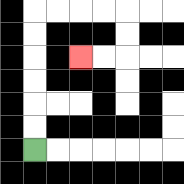{'start': '[1, 6]', 'end': '[3, 2]', 'path_directions': 'U,U,U,U,U,U,R,R,R,R,D,D,L,L', 'path_coordinates': '[[1, 6], [1, 5], [1, 4], [1, 3], [1, 2], [1, 1], [1, 0], [2, 0], [3, 0], [4, 0], [5, 0], [5, 1], [5, 2], [4, 2], [3, 2]]'}